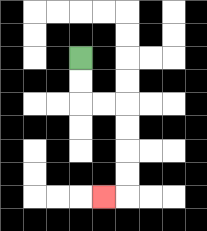{'start': '[3, 2]', 'end': '[4, 8]', 'path_directions': 'D,D,R,R,D,D,D,D,L', 'path_coordinates': '[[3, 2], [3, 3], [3, 4], [4, 4], [5, 4], [5, 5], [5, 6], [5, 7], [5, 8], [4, 8]]'}